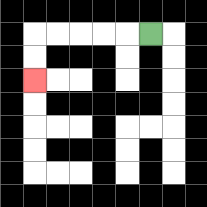{'start': '[6, 1]', 'end': '[1, 3]', 'path_directions': 'L,L,L,L,L,D,D', 'path_coordinates': '[[6, 1], [5, 1], [4, 1], [3, 1], [2, 1], [1, 1], [1, 2], [1, 3]]'}